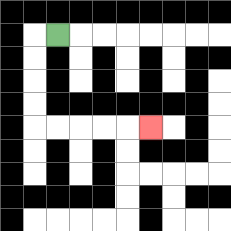{'start': '[2, 1]', 'end': '[6, 5]', 'path_directions': 'L,D,D,D,D,R,R,R,R,R', 'path_coordinates': '[[2, 1], [1, 1], [1, 2], [1, 3], [1, 4], [1, 5], [2, 5], [3, 5], [4, 5], [5, 5], [6, 5]]'}